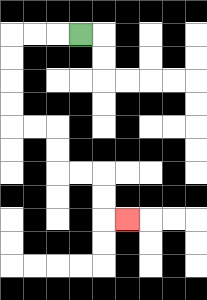{'start': '[3, 1]', 'end': '[5, 9]', 'path_directions': 'L,L,L,D,D,D,D,R,R,D,D,R,R,D,D,R', 'path_coordinates': '[[3, 1], [2, 1], [1, 1], [0, 1], [0, 2], [0, 3], [0, 4], [0, 5], [1, 5], [2, 5], [2, 6], [2, 7], [3, 7], [4, 7], [4, 8], [4, 9], [5, 9]]'}